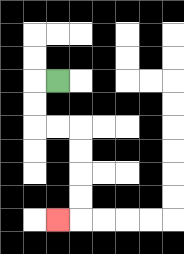{'start': '[2, 3]', 'end': '[2, 9]', 'path_directions': 'L,D,D,R,R,D,D,D,D,L', 'path_coordinates': '[[2, 3], [1, 3], [1, 4], [1, 5], [2, 5], [3, 5], [3, 6], [3, 7], [3, 8], [3, 9], [2, 9]]'}